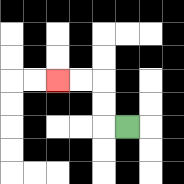{'start': '[5, 5]', 'end': '[2, 3]', 'path_directions': 'L,U,U,L,L', 'path_coordinates': '[[5, 5], [4, 5], [4, 4], [4, 3], [3, 3], [2, 3]]'}